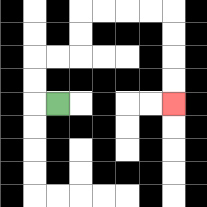{'start': '[2, 4]', 'end': '[7, 4]', 'path_directions': 'L,U,U,R,R,U,U,R,R,R,R,D,D,D,D', 'path_coordinates': '[[2, 4], [1, 4], [1, 3], [1, 2], [2, 2], [3, 2], [3, 1], [3, 0], [4, 0], [5, 0], [6, 0], [7, 0], [7, 1], [7, 2], [7, 3], [7, 4]]'}